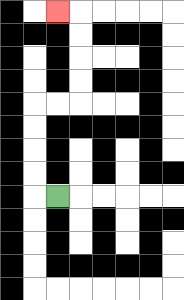{'start': '[2, 8]', 'end': '[2, 0]', 'path_directions': 'L,U,U,U,U,R,R,U,U,U,U,L', 'path_coordinates': '[[2, 8], [1, 8], [1, 7], [1, 6], [1, 5], [1, 4], [2, 4], [3, 4], [3, 3], [3, 2], [3, 1], [3, 0], [2, 0]]'}